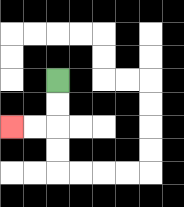{'start': '[2, 3]', 'end': '[0, 5]', 'path_directions': 'D,D,L,L', 'path_coordinates': '[[2, 3], [2, 4], [2, 5], [1, 5], [0, 5]]'}